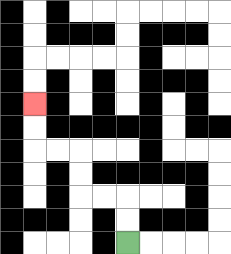{'start': '[5, 10]', 'end': '[1, 4]', 'path_directions': 'U,U,L,L,U,U,L,L,U,U', 'path_coordinates': '[[5, 10], [5, 9], [5, 8], [4, 8], [3, 8], [3, 7], [3, 6], [2, 6], [1, 6], [1, 5], [1, 4]]'}